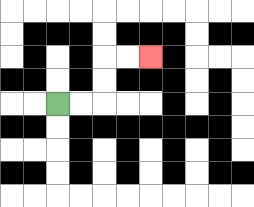{'start': '[2, 4]', 'end': '[6, 2]', 'path_directions': 'R,R,U,U,R,R', 'path_coordinates': '[[2, 4], [3, 4], [4, 4], [4, 3], [4, 2], [5, 2], [6, 2]]'}